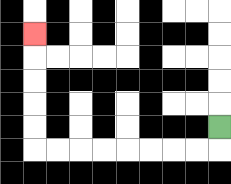{'start': '[9, 5]', 'end': '[1, 1]', 'path_directions': 'D,L,L,L,L,L,L,L,L,U,U,U,U,U', 'path_coordinates': '[[9, 5], [9, 6], [8, 6], [7, 6], [6, 6], [5, 6], [4, 6], [3, 6], [2, 6], [1, 6], [1, 5], [1, 4], [1, 3], [1, 2], [1, 1]]'}